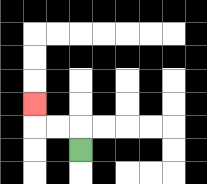{'start': '[3, 6]', 'end': '[1, 4]', 'path_directions': 'U,L,L,U', 'path_coordinates': '[[3, 6], [3, 5], [2, 5], [1, 5], [1, 4]]'}